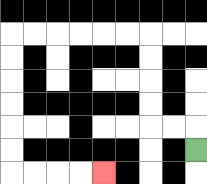{'start': '[8, 6]', 'end': '[4, 7]', 'path_directions': 'U,L,L,U,U,U,U,L,L,L,L,L,L,D,D,D,D,D,D,R,R,R,R', 'path_coordinates': '[[8, 6], [8, 5], [7, 5], [6, 5], [6, 4], [6, 3], [6, 2], [6, 1], [5, 1], [4, 1], [3, 1], [2, 1], [1, 1], [0, 1], [0, 2], [0, 3], [0, 4], [0, 5], [0, 6], [0, 7], [1, 7], [2, 7], [3, 7], [4, 7]]'}